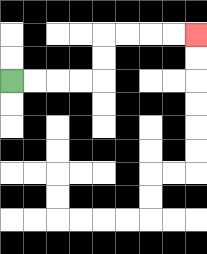{'start': '[0, 3]', 'end': '[8, 1]', 'path_directions': 'R,R,R,R,U,U,R,R,R,R', 'path_coordinates': '[[0, 3], [1, 3], [2, 3], [3, 3], [4, 3], [4, 2], [4, 1], [5, 1], [6, 1], [7, 1], [8, 1]]'}